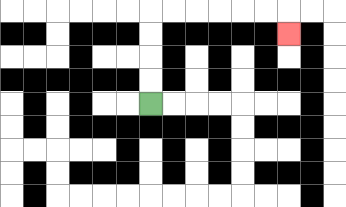{'start': '[6, 4]', 'end': '[12, 1]', 'path_directions': 'U,U,U,U,R,R,R,R,R,R,D', 'path_coordinates': '[[6, 4], [6, 3], [6, 2], [6, 1], [6, 0], [7, 0], [8, 0], [9, 0], [10, 0], [11, 0], [12, 0], [12, 1]]'}